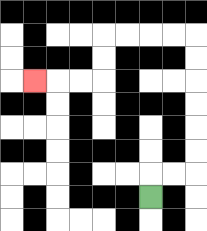{'start': '[6, 8]', 'end': '[1, 3]', 'path_directions': 'U,R,R,U,U,U,U,U,U,L,L,L,L,D,D,L,L,L', 'path_coordinates': '[[6, 8], [6, 7], [7, 7], [8, 7], [8, 6], [8, 5], [8, 4], [8, 3], [8, 2], [8, 1], [7, 1], [6, 1], [5, 1], [4, 1], [4, 2], [4, 3], [3, 3], [2, 3], [1, 3]]'}